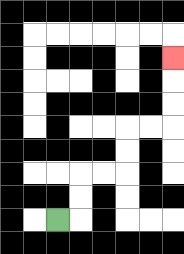{'start': '[2, 9]', 'end': '[7, 2]', 'path_directions': 'R,U,U,R,R,U,U,R,R,U,U,U', 'path_coordinates': '[[2, 9], [3, 9], [3, 8], [3, 7], [4, 7], [5, 7], [5, 6], [5, 5], [6, 5], [7, 5], [7, 4], [7, 3], [7, 2]]'}